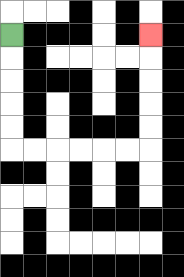{'start': '[0, 1]', 'end': '[6, 1]', 'path_directions': 'D,D,D,D,D,R,R,R,R,R,R,U,U,U,U,U', 'path_coordinates': '[[0, 1], [0, 2], [0, 3], [0, 4], [0, 5], [0, 6], [1, 6], [2, 6], [3, 6], [4, 6], [5, 6], [6, 6], [6, 5], [6, 4], [6, 3], [6, 2], [6, 1]]'}